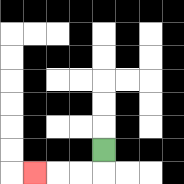{'start': '[4, 6]', 'end': '[1, 7]', 'path_directions': 'D,L,L,L', 'path_coordinates': '[[4, 6], [4, 7], [3, 7], [2, 7], [1, 7]]'}